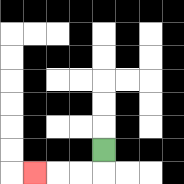{'start': '[4, 6]', 'end': '[1, 7]', 'path_directions': 'D,L,L,L', 'path_coordinates': '[[4, 6], [4, 7], [3, 7], [2, 7], [1, 7]]'}